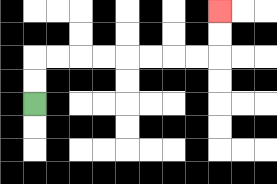{'start': '[1, 4]', 'end': '[9, 0]', 'path_directions': 'U,U,R,R,R,R,R,R,R,R,U,U', 'path_coordinates': '[[1, 4], [1, 3], [1, 2], [2, 2], [3, 2], [4, 2], [5, 2], [6, 2], [7, 2], [8, 2], [9, 2], [9, 1], [9, 0]]'}